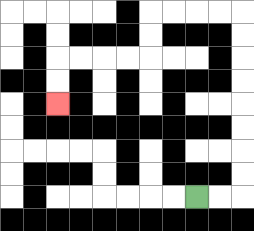{'start': '[8, 8]', 'end': '[2, 4]', 'path_directions': 'R,R,U,U,U,U,U,U,U,U,L,L,L,L,D,D,L,L,L,L,D,D', 'path_coordinates': '[[8, 8], [9, 8], [10, 8], [10, 7], [10, 6], [10, 5], [10, 4], [10, 3], [10, 2], [10, 1], [10, 0], [9, 0], [8, 0], [7, 0], [6, 0], [6, 1], [6, 2], [5, 2], [4, 2], [3, 2], [2, 2], [2, 3], [2, 4]]'}